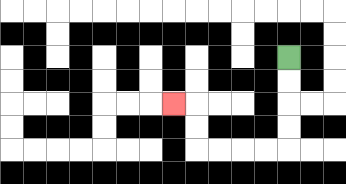{'start': '[12, 2]', 'end': '[7, 4]', 'path_directions': 'D,D,D,D,L,L,L,L,U,U,L', 'path_coordinates': '[[12, 2], [12, 3], [12, 4], [12, 5], [12, 6], [11, 6], [10, 6], [9, 6], [8, 6], [8, 5], [8, 4], [7, 4]]'}